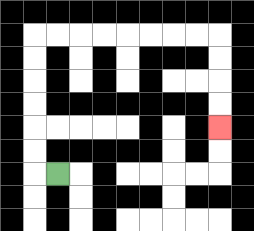{'start': '[2, 7]', 'end': '[9, 5]', 'path_directions': 'L,U,U,U,U,U,U,R,R,R,R,R,R,R,R,D,D,D,D', 'path_coordinates': '[[2, 7], [1, 7], [1, 6], [1, 5], [1, 4], [1, 3], [1, 2], [1, 1], [2, 1], [3, 1], [4, 1], [5, 1], [6, 1], [7, 1], [8, 1], [9, 1], [9, 2], [9, 3], [9, 4], [9, 5]]'}